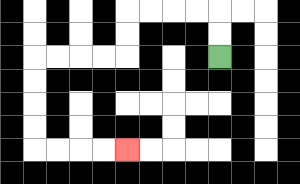{'start': '[9, 2]', 'end': '[5, 6]', 'path_directions': 'U,U,L,L,L,L,D,D,L,L,L,L,D,D,D,D,R,R,R,R', 'path_coordinates': '[[9, 2], [9, 1], [9, 0], [8, 0], [7, 0], [6, 0], [5, 0], [5, 1], [5, 2], [4, 2], [3, 2], [2, 2], [1, 2], [1, 3], [1, 4], [1, 5], [1, 6], [2, 6], [3, 6], [4, 6], [5, 6]]'}